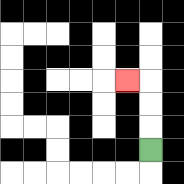{'start': '[6, 6]', 'end': '[5, 3]', 'path_directions': 'U,U,U,L', 'path_coordinates': '[[6, 6], [6, 5], [6, 4], [6, 3], [5, 3]]'}